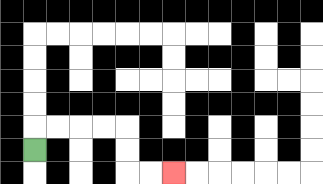{'start': '[1, 6]', 'end': '[7, 7]', 'path_directions': 'U,R,R,R,R,D,D,R,R', 'path_coordinates': '[[1, 6], [1, 5], [2, 5], [3, 5], [4, 5], [5, 5], [5, 6], [5, 7], [6, 7], [7, 7]]'}